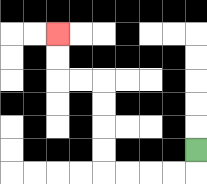{'start': '[8, 6]', 'end': '[2, 1]', 'path_directions': 'D,L,L,L,L,U,U,U,U,L,L,U,U', 'path_coordinates': '[[8, 6], [8, 7], [7, 7], [6, 7], [5, 7], [4, 7], [4, 6], [4, 5], [4, 4], [4, 3], [3, 3], [2, 3], [2, 2], [2, 1]]'}